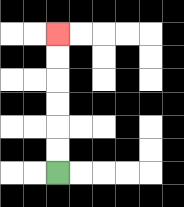{'start': '[2, 7]', 'end': '[2, 1]', 'path_directions': 'U,U,U,U,U,U', 'path_coordinates': '[[2, 7], [2, 6], [2, 5], [2, 4], [2, 3], [2, 2], [2, 1]]'}